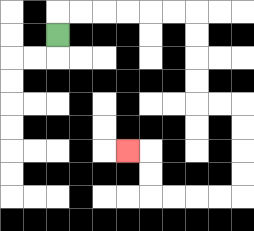{'start': '[2, 1]', 'end': '[5, 6]', 'path_directions': 'U,R,R,R,R,R,R,D,D,D,D,R,R,D,D,D,D,L,L,L,L,U,U,L', 'path_coordinates': '[[2, 1], [2, 0], [3, 0], [4, 0], [5, 0], [6, 0], [7, 0], [8, 0], [8, 1], [8, 2], [8, 3], [8, 4], [9, 4], [10, 4], [10, 5], [10, 6], [10, 7], [10, 8], [9, 8], [8, 8], [7, 8], [6, 8], [6, 7], [6, 6], [5, 6]]'}